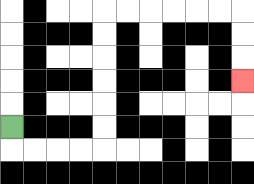{'start': '[0, 5]', 'end': '[10, 3]', 'path_directions': 'D,R,R,R,R,U,U,U,U,U,U,R,R,R,R,R,R,D,D,D', 'path_coordinates': '[[0, 5], [0, 6], [1, 6], [2, 6], [3, 6], [4, 6], [4, 5], [4, 4], [4, 3], [4, 2], [4, 1], [4, 0], [5, 0], [6, 0], [7, 0], [8, 0], [9, 0], [10, 0], [10, 1], [10, 2], [10, 3]]'}